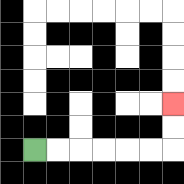{'start': '[1, 6]', 'end': '[7, 4]', 'path_directions': 'R,R,R,R,R,R,U,U', 'path_coordinates': '[[1, 6], [2, 6], [3, 6], [4, 6], [5, 6], [6, 6], [7, 6], [7, 5], [7, 4]]'}